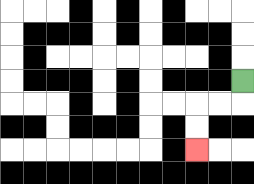{'start': '[10, 3]', 'end': '[8, 6]', 'path_directions': 'D,L,L,D,D', 'path_coordinates': '[[10, 3], [10, 4], [9, 4], [8, 4], [8, 5], [8, 6]]'}